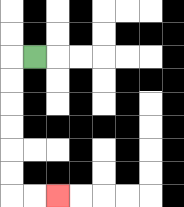{'start': '[1, 2]', 'end': '[2, 8]', 'path_directions': 'L,D,D,D,D,D,D,R,R', 'path_coordinates': '[[1, 2], [0, 2], [0, 3], [0, 4], [0, 5], [0, 6], [0, 7], [0, 8], [1, 8], [2, 8]]'}